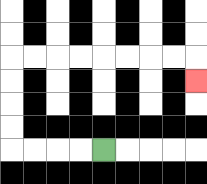{'start': '[4, 6]', 'end': '[8, 3]', 'path_directions': 'L,L,L,L,U,U,U,U,R,R,R,R,R,R,R,R,D', 'path_coordinates': '[[4, 6], [3, 6], [2, 6], [1, 6], [0, 6], [0, 5], [0, 4], [0, 3], [0, 2], [1, 2], [2, 2], [3, 2], [4, 2], [5, 2], [6, 2], [7, 2], [8, 2], [8, 3]]'}